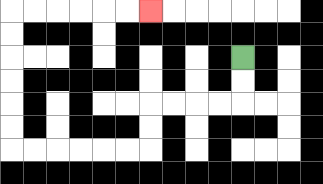{'start': '[10, 2]', 'end': '[6, 0]', 'path_directions': 'D,D,L,L,L,L,D,D,L,L,L,L,L,L,U,U,U,U,U,U,R,R,R,R,R,R', 'path_coordinates': '[[10, 2], [10, 3], [10, 4], [9, 4], [8, 4], [7, 4], [6, 4], [6, 5], [6, 6], [5, 6], [4, 6], [3, 6], [2, 6], [1, 6], [0, 6], [0, 5], [0, 4], [0, 3], [0, 2], [0, 1], [0, 0], [1, 0], [2, 0], [3, 0], [4, 0], [5, 0], [6, 0]]'}